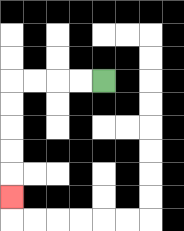{'start': '[4, 3]', 'end': '[0, 8]', 'path_directions': 'L,L,L,L,D,D,D,D,D', 'path_coordinates': '[[4, 3], [3, 3], [2, 3], [1, 3], [0, 3], [0, 4], [0, 5], [0, 6], [0, 7], [0, 8]]'}